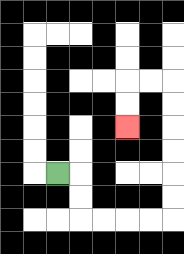{'start': '[2, 7]', 'end': '[5, 5]', 'path_directions': 'R,D,D,R,R,R,R,U,U,U,U,U,U,L,L,D,D', 'path_coordinates': '[[2, 7], [3, 7], [3, 8], [3, 9], [4, 9], [5, 9], [6, 9], [7, 9], [7, 8], [7, 7], [7, 6], [7, 5], [7, 4], [7, 3], [6, 3], [5, 3], [5, 4], [5, 5]]'}